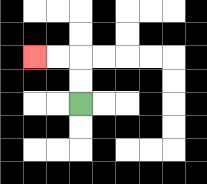{'start': '[3, 4]', 'end': '[1, 2]', 'path_directions': 'U,U,L,L', 'path_coordinates': '[[3, 4], [3, 3], [3, 2], [2, 2], [1, 2]]'}